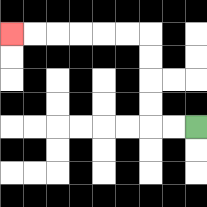{'start': '[8, 5]', 'end': '[0, 1]', 'path_directions': 'L,L,U,U,U,U,L,L,L,L,L,L', 'path_coordinates': '[[8, 5], [7, 5], [6, 5], [6, 4], [6, 3], [6, 2], [6, 1], [5, 1], [4, 1], [3, 1], [2, 1], [1, 1], [0, 1]]'}